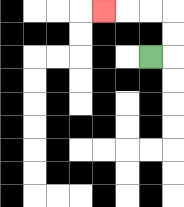{'start': '[6, 2]', 'end': '[4, 0]', 'path_directions': 'R,U,U,L,L,L', 'path_coordinates': '[[6, 2], [7, 2], [7, 1], [7, 0], [6, 0], [5, 0], [4, 0]]'}